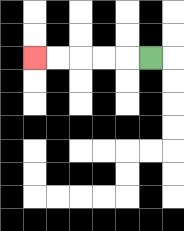{'start': '[6, 2]', 'end': '[1, 2]', 'path_directions': 'L,L,L,L,L', 'path_coordinates': '[[6, 2], [5, 2], [4, 2], [3, 2], [2, 2], [1, 2]]'}